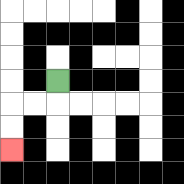{'start': '[2, 3]', 'end': '[0, 6]', 'path_directions': 'D,L,L,D,D', 'path_coordinates': '[[2, 3], [2, 4], [1, 4], [0, 4], [0, 5], [0, 6]]'}